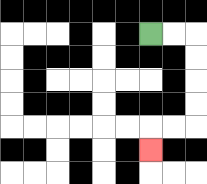{'start': '[6, 1]', 'end': '[6, 6]', 'path_directions': 'R,R,D,D,D,D,L,L,D', 'path_coordinates': '[[6, 1], [7, 1], [8, 1], [8, 2], [8, 3], [8, 4], [8, 5], [7, 5], [6, 5], [6, 6]]'}